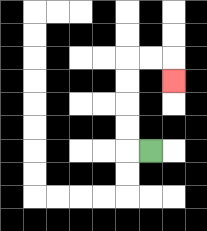{'start': '[6, 6]', 'end': '[7, 3]', 'path_directions': 'L,U,U,U,U,R,R,D', 'path_coordinates': '[[6, 6], [5, 6], [5, 5], [5, 4], [5, 3], [5, 2], [6, 2], [7, 2], [7, 3]]'}